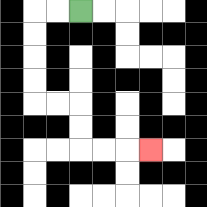{'start': '[3, 0]', 'end': '[6, 6]', 'path_directions': 'L,L,D,D,D,D,R,R,D,D,R,R,R', 'path_coordinates': '[[3, 0], [2, 0], [1, 0], [1, 1], [1, 2], [1, 3], [1, 4], [2, 4], [3, 4], [3, 5], [3, 6], [4, 6], [5, 6], [6, 6]]'}